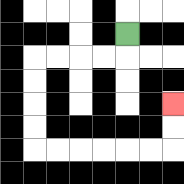{'start': '[5, 1]', 'end': '[7, 4]', 'path_directions': 'D,L,L,L,L,D,D,D,D,R,R,R,R,R,R,U,U', 'path_coordinates': '[[5, 1], [5, 2], [4, 2], [3, 2], [2, 2], [1, 2], [1, 3], [1, 4], [1, 5], [1, 6], [2, 6], [3, 6], [4, 6], [5, 6], [6, 6], [7, 6], [7, 5], [7, 4]]'}